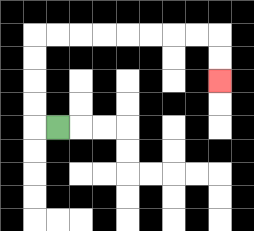{'start': '[2, 5]', 'end': '[9, 3]', 'path_directions': 'L,U,U,U,U,R,R,R,R,R,R,R,R,D,D', 'path_coordinates': '[[2, 5], [1, 5], [1, 4], [1, 3], [1, 2], [1, 1], [2, 1], [3, 1], [4, 1], [5, 1], [6, 1], [7, 1], [8, 1], [9, 1], [9, 2], [9, 3]]'}